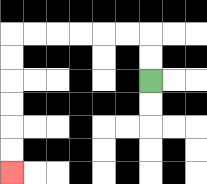{'start': '[6, 3]', 'end': '[0, 7]', 'path_directions': 'U,U,L,L,L,L,L,L,D,D,D,D,D,D', 'path_coordinates': '[[6, 3], [6, 2], [6, 1], [5, 1], [4, 1], [3, 1], [2, 1], [1, 1], [0, 1], [0, 2], [0, 3], [0, 4], [0, 5], [0, 6], [0, 7]]'}